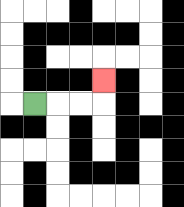{'start': '[1, 4]', 'end': '[4, 3]', 'path_directions': 'R,R,R,U', 'path_coordinates': '[[1, 4], [2, 4], [3, 4], [4, 4], [4, 3]]'}